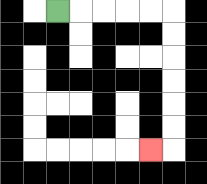{'start': '[2, 0]', 'end': '[6, 6]', 'path_directions': 'R,R,R,R,R,D,D,D,D,D,D,L', 'path_coordinates': '[[2, 0], [3, 0], [4, 0], [5, 0], [6, 0], [7, 0], [7, 1], [7, 2], [7, 3], [7, 4], [7, 5], [7, 6], [6, 6]]'}